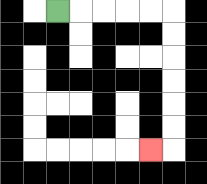{'start': '[2, 0]', 'end': '[6, 6]', 'path_directions': 'R,R,R,R,R,D,D,D,D,D,D,L', 'path_coordinates': '[[2, 0], [3, 0], [4, 0], [5, 0], [6, 0], [7, 0], [7, 1], [7, 2], [7, 3], [7, 4], [7, 5], [7, 6], [6, 6]]'}